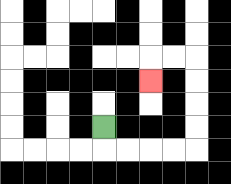{'start': '[4, 5]', 'end': '[6, 3]', 'path_directions': 'D,R,R,R,R,U,U,U,U,L,L,D', 'path_coordinates': '[[4, 5], [4, 6], [5, 6], [6, 6], [7, 6], [8, 6], [8, 5], [8, 4], [8, 3], [8, 2], [7, 2], [6, 2], [6, 3]]'}